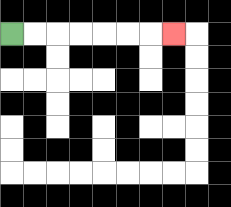{'start': '[0, 1]', 'end': '[7, 1]', 'path_directions': 'R,R,R,R,R,R,R', 'path_coordinates': '[[0, 1], [1, 1], [2, 1], [3, 1], [4, 1], [5, 1], [6, 1], [7, 1]]'}